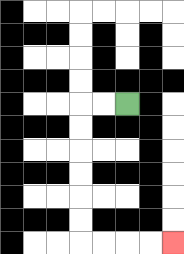{'start': '[5, 4]', 'end': '[7, 10]', 'path_directions': 'L,L,D,D,D,D,D,D,R,R,R,R', 'path_coordinates': '[[5, 4], [4, 4], [3, 4], [3, 5], [3, 6], [3, 7], [3, 8], [3, 9], [3, 10], [4, 10], [5, 10], [6, 10], [7, 10]]'}